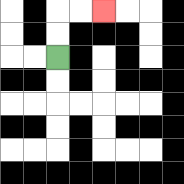{'start': '[2, 2]', 'end': '[4, 0]', 'path_directions': 'U,U,R,R', 'path_coordinates': '[[2, 2], [2, 1], [2, 0], [3, 0], [4, 0]]'}